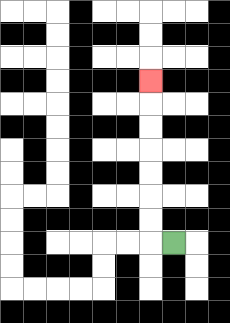{'start': '[7, 10]', 'end': '[6, 3]', 'path_directions': 'L,U,U,U,U,U,U,U', 'path_coordinates': '[[7, 10], [6, 10], [6, 9], [6, 8], [6, 7], [6, 6], [6, 5], [6, 4], [6, 3]]'}